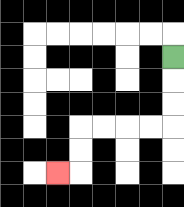{'start': '[7, 2]', 'end': '[2, 7]', 'path_directions': 'D,D,D,L,L,L,L,D,D,L', 'path_coordinates': '[[7, 2], [7, 3], [7, 4], [7, 5], [6, 5], [5, 5], [4, 5], [3, 5], [3, 6], [3, 7], [2, 7]]'}